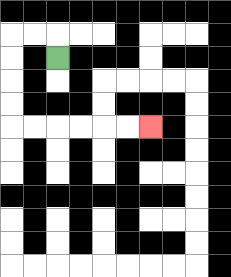{'start': '[2, 2]', 'end': '[6, 5]', 'path_directions': 'U,L,L,D,D,D,D,R,R,R,R,R,R', 'path_coordinates': '[[2, 2], [2, 1], [1, 1], [0, 1], [0, 2], [0, 3], [0, 4], [0, 5], [1, 5], [2, 5], [3, 5], [4, 5], [5, 5], [6, 5]]'}